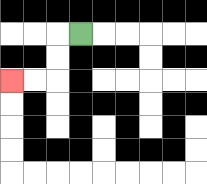{'start': '[3, 1]', 'end': '[0, 3]', 'path_directions': 'L,D,D,L,L', 'path_coordinates': '[[3, 1], [2, 1], [2, 2], [2, 3], [1, 3], [0, 3]]'}